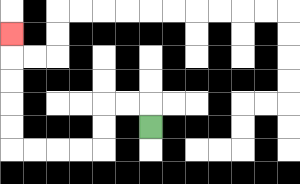{'start': '[6, 5]', 'end': '[0, 1]', 'path_directions': 'U,L,L,D,D,L,L,L,L,U,U,U,U,U', 'path_coordinates': '[[6, 5], [6, 4], [5, 4], [4, 4], [4, 5], [4, 6], [3, 6], [2, 6], [1, 6], [0, 6], [0, 5], [0, 4], [0, 3], [0, 2], [0, 1]]'}